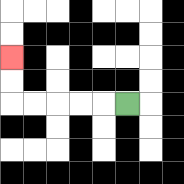{'start': '[5, 4]', 'end': '[0, 2]', 'path_directions': 'L,L,L,L,L,U,U', 'path_coordinates': '[[5, 4], [4, 4], [3, 4], [2, 4], [1, 4], [0, 4], [0, 3], [0, 2]]'}